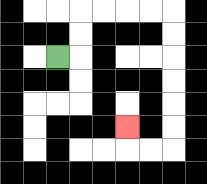{'start': '[2, 2]', 'end': '[5, 5]', 'path_directions': 'R,U,U,R,R,R,R,D,D,D,D,D,D,L,L,U', 'path_coordinates': '[[2, 2], [3, 2], [3, 1], [3, 0], [4, 0], [5, 0], [6, 0], [7, 0], [7, 1], [7, 2], [7, 3], [7, 4], [7, 5], [7, 6], [6, 6], [5, 6], [5, 5]]'}